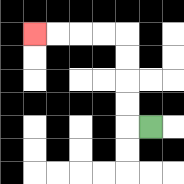{'start': '[6, 5]', 'end': '[1, 1]', 'path_directions': 'L,U,U,U,U,L,L,L,L', 'path_coordinates': '[[6, 5], [5, 5], [5, 4], [5, 3], [5, 2], [5, 1], [4, 1], [3, 1], [2, 1], [1, 1]]'}